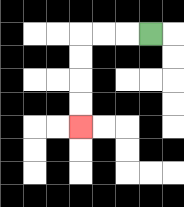{'start': '[6, 1]', 'end': '[3, 5]', 'path_directions': 'L,L,L,D,D,D,D', 'path_coordinates': '[[6, 1], [5, 1], [4, 1], [3, 1], [3, 2], [3, 3], [3, 4], [3, 5]]'}